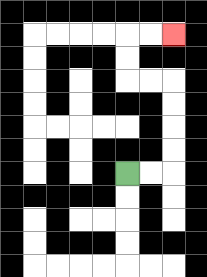{'start': '[5, 7]', 'end': '[7, 1]', 'path_directions': 'R,R,U,U,U,U,L,L,U,U,R,R', 'path_coordinates': '[[5, 7], [6, 7], [7, 7], [7, 6], [7, 5], [7, 4], [7, 3], [6, 3], [5, 3], [5, 2], [5, 1], [6, 1], [7, 1]]'}